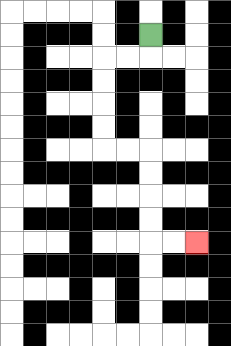{'start': '[6, 1]', 'end': '[8, 10]', 'path_directions': 'D,L,L,D,D,D,D,R,R,D,D,D,D,R,R', 'path_coordinates': '[[6, 1], [6, 2], [5, 2], [4, 2], [4, 3], [4, 4], [4, 5], [4, 6], [5, 6], [6, 6], [6, 7], [6, 8], [6, 9], [6, 10], [7, 10], [8, 10]]'}